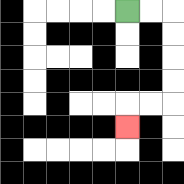{'start': '[5, 0]', 'end': '[5, 5]', 'path_directions': 'R,R,D,D,D,D,L,L,D', 'path_coordinates': '[[5, 0], [6, 0], [7, 0], [7, 1], [7, 2], [7, 3], [7, 4], [6, 4], [5, 4], [5, 5]]'}